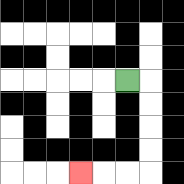{'start': '[5, 3]', 'end': '[3, 7]', 'path_directions': 'R,D,D,D,D,L,L,L', 'path_coordinates': '[[5, 3], [6, 3], [6, 4], [6, 5], [6, 6], [6, 7], [5, 7], [4, 7], [3, 7]]'}